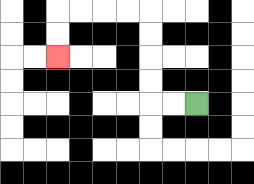{'start': '[8, 4]', 'end': '[2, 2]', 'path_directions': 'L,L,U,U,U,U,L,L,L,L,D,D', 'path_coordinates': '[[8, 4], [7, 4], [6, 4], [6, 3], [6, 2], [6, 1], [6, 0], [5, 0], [4, 0], [3, 0], [2, 0], [2, 1], [2, 2]]'}